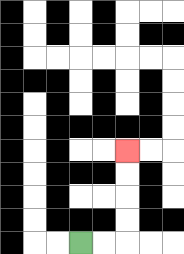{'start': '[3, 10]', 'end': '[5, 6]', 'path_directions': 'R,R,U,U,U,U', 'path_coordinates': '[[3, 10], [4, 10], [5, 10], [5, 9], [5, 8], [5, 7], [5, 6]]'}